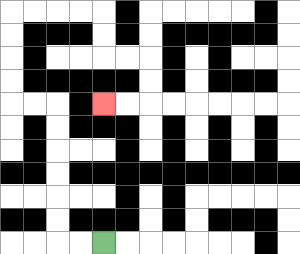{'start': '[4, 10]', 'end': '[4, 4]', 'path_directions': 'L,L,U,U,U,U,U,U,L,L,U,U,U,U,R,R,R,R,D,D,R,R,D,D,L,L', 'path_coordinates': '[[4, 10], [3, 10], [2, 10], [2, 9], [2, 8], [2, 7], [2, 6], [2, 5], [2, 4], [1, 4], [0, 4], [0, 3], [0, 2], [0, 1], [0, 0], [1, 0], [2, 0], [3, 0], [4, 0], [4, 1], [4, 2], [5, 2], [6, 2], [6, 3], [6, 4], [5, 4], [4, 4]]'}